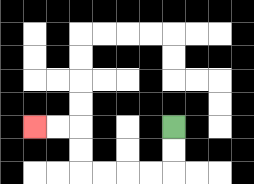{'start': '[7, 5]', 'end': '[1, 5]', 'path_directions': 'D,D,L,L,L,L,U,U,L,L', 'path_coordinates': '[[7, 5], [7, 6], [7, 7], [6, 7], [5, 7], [4, 7], [3, 7], [3, 6], [3, 5], [2, 5], [1, 5]]'}